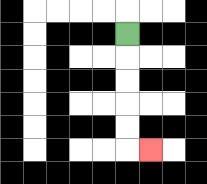{'start': '[5, 1]', 'end': '[6, 6]', 'path_directions': 'D,D,D,D,D,R', 'path_coordinates': '[[5, 1], [5, 2], [5, 3], [5, 4], [5, 5], [5, 6], [6, 6]]'}